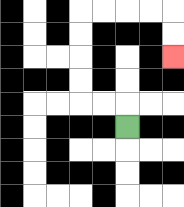{'start': '[5, 5]', 'end': '[7, 2]', 'path_directions': 'U,L,L,U,U,U,U,R,R,R,R,D,D', 'path_coordinates': '[[5, 5], [5, 4], [4, 4], [3, 4], [3, 3], [3, 2], [3, 1], [3, 0], [4, 0], [5, 0], [6, 0], [7, 0], [7, 1], [7, 2]]'}